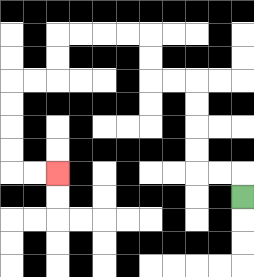{'start': '[10, 8]', 'end': '[2, 7]', 'path_directions': 'U,L,L,U,U,U,U,L,L,U,U,L,L,L,L,D,D,L,L,D,D,D,D,R,R', 'path_coordinates': '[[10, 8], [10, 7], [9, 7], [8, 7], [8, 6], [8, 5], [8, 4], [8, 3], [7, 3], [6, 3], [6, 2], [6, 1], [5, 1], [4, 1], [3, 1], [2, 1], [2, 2], [2, 3], [1, 3], [0, 3], [0, 4], [0, 5], [0, 6], [0, 7], [1, 7], [2, 7]]'}